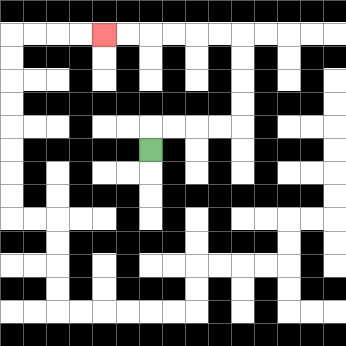{'start': '[6, 6]', 'end': '[4, 1]', 'path_directions': 'U,R,R,R,R,U,U,U,U,L,L,L,L,L,L', 'path_coordinates': '[[6, 6], [6, 5], [7, 5], [8, 5], [9, 5], [10, 5], [10, 4], [10, 3], [10, 2], [10, 1], [9, 1], [8, 1], [7, 1], [6, 1], [5, 1], [4, 1]]'}